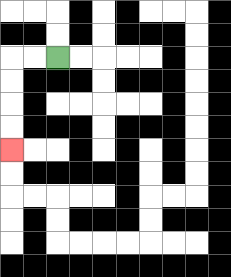{'start': '[2, 2]', 'end': '[0, 6]', 'path_directions': 'L,L,D,D,D,D', 'path_coordinates': '[[2, 2], [1, 2], [0, 2], [0, 3], [0, 4], [0, 5], [0, 6]]'}